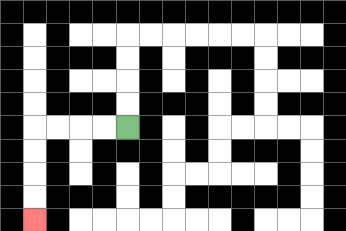{'start': '[5, 5]', 'end': '[1, 9]', 'path_directions': 'L,L,L,L,D,D,D,D', 'path_coordinates': '[[5, 5], [4, 5], [3, 5], [2, 5], [1, 5], [1, 6], [1, 7], [1, 8], [1, 9]]'}